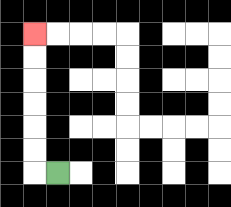{'start': '[2, 7]', 'end': '[1, 1]', 'path_directions': 'L,U,U,U,U,U,U', 'path_coordinates': '[[2, 7], [1, 7], [1, 6], [1, 5], [1, 4], [1, 3], [1, 2], [1, 1]]'}